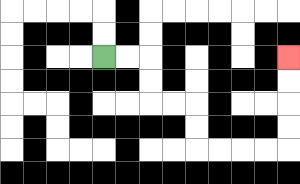{'start': '[4, 2]', 'end': '[12, 2]', 'path_directions': 'R,R,D,D,R,R,D,D,R,R,R,R,U,U,U,U', 'path_coordinates': '[[4, 2], [5, 2], [6, 2], [6, 3], [6, 4], [7, 4], [8, 4], [8, 5], [8, 6], [9, 6], [10, 6], [11, 6], [12, 6], [12, 5], [12, 4], [12, 3], [12, 2]]'}